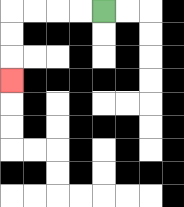{'start': '[4, 0]', 'end': '[0, 3]', 'path_directions': 'L,L,L,L,D,D,D', 'path_coordinates': '[[4, 0], [3, 0], [2, 0], [1, 0], [0, 0], [0, 1], [0, 2], [0, 3]]'}